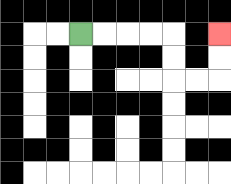{'start': '[3, 1]', 'end': '[9, 1]', 'path_directions': 'R,R,R,R,D,D,R,R,U,U', 'path_coordinates': '[[3, 1], [4, 1], [5, 1], [6, 1], [7, 1], [7, 2], [7, 3], [8, 3], [9, 3], [9, 2], [9, 1]]'}